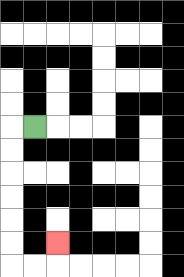{'start': '[1, 5]', 'end': '[2, 10]', 'path_directions': 'L,D,D,D,D,D,D,R,R,U', 'path_coordinates': '[[1, 5], [0, 5], [0, 6], [0, 7], [0, 8], [0, 9], [0, 10], [0, 11], [1, 11], [2, 11], [2, 10]]'}